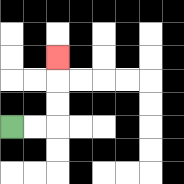{'start': '[0, 5]', 'end': '[2, 2]', 'path_directions': 'R,R,U,U,U', 'path_coordinates': '[[0, 5], [1, 5], [2, 5], [2, 4], [2, 3], [2, 2]]'}